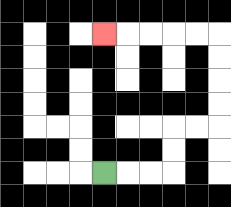{'start': '[4, 7]', 'end': '[4, 1]', 'path_directions': 'R,R,R,U,U,R,R,U,U,U,U,L,L,L,L,L', 'path_coordinates': '[[4, 7], [5, 7], [6, 7], [7, 7], [7, 6], [7, 5], [8, 5], [9, 5], [9, 4], [9, 3], [9, 2], [9, 1], [8, 1], [7, 1], [6, 1], [5, 1], [4, 1]]'}